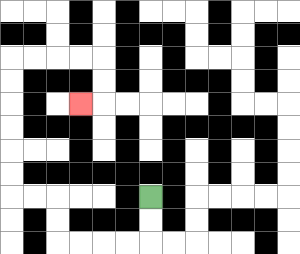{'start': '[6, 8]', 'end': '[3, 4]', 'path_directions': 'D,D,L,L,L,L,U,U,L,L,U,U,U,U,U,U,R,R,R,R,D,D,L', 'path_coordinates': '[[6, 8], [6, 9], [6, 10], [5, 10], [4, 10], [3, 10], [2, 10], [2, 9], [2, 8], [1, 8], [0, 8], [0, 7], [0, 6], [0, 5], [0, 4], [0, 3], [0, 2], [1, 2], [2, 2], [3, 2], [4, 2], [4, 3], [4, 4], [3, 4]]'}